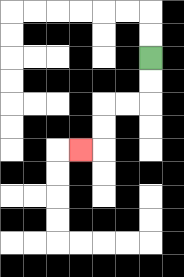{'start': '[6, 2]', 'end': '[3, 6]', 'path_directions': 'D,D,L,L,D,D,L', 'path_coordinates': '[[6, 2], [6, 3], [6, 4], [5, 4], [4, 4], [4, 5], [4, 6], [3, 6]]'}